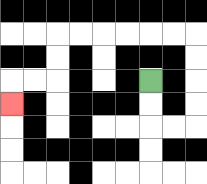{'start': '[6, 3]', 'end': '[0, 4]', 'path_directions': 'D,D,R,R,U,U,U,U,L,L,L,L,L,L,D,D,L,L,D', 'path_coordinates': '[[6, 3], [6, 4], [6, 5], [7, 5], [8, 5], [8, 4], [8, 3], [8, 2], [8, 1], [7, 1], [6, 1], [5, 1], [4, 1], [3, 1], [2, 1], [2, 2], [2, 3], [1, 3], [0, 3], [0, 4]]'}